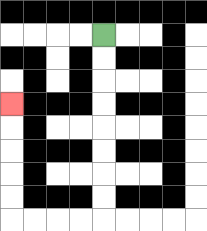{'start': '[4, 1]', 'end': '[0, 4]', 'path_directions': 'D,D,D,D,D,D,D,D,L,L,L,L,U,U,U,U,U', 'path_coordinates': '[[4, 1], [4, 2], [4, 3], [4, 4], [4, 5], [4, 6], [4, 7], [4, 8], [4, 9], [3, 9], [2, 9], [1, 9], [0, 9], [0, 8], [0, 7], [0, 6], [0, 5], [0, 4]]'}